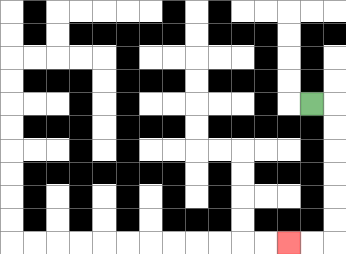{'start': '[13, 4]', 'end': '[12, 10]', 'path_directions': 'R,D,D,D,D,D,D,L,L', 'path_coordinates': '[[13, 4], [14, 4], [14, 5], [14, 6], [14, 7], [14, 8], [14, 9], [14, 10], [13, 10], [12, 10]]'}